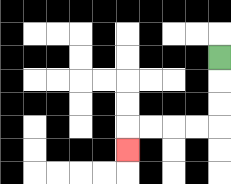{'start': '[9, 2]', 'end': '[5, 6]', 'path_directions': 'D,D,D,L,L,L,L,D', 'path_coordinates': '[[9, 2], [9, 3], [9, 4], [9, 5], [8, 5], [7, 5], [6, 5], [5, 5], [5, 6]]'}